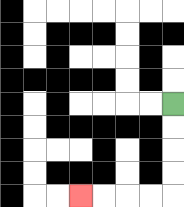{'start': '[7, 4]', 'end': '[3, 8]', 'path_directions': 'D,D,D,D,L,L,L,L', 'path_coordinates': '[[7, 4], [7, 5], [7, 6], [7, 7], [7, 8], [6, 8], [5, 8], [4, 8], [3, 8]]'}